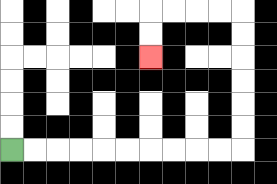{'start': '[0, 6]', 'end': '[6, 2]', 'path_directions': 'R,R,R,R,R,R,R,R,R,R,U,U,U,U,U,U,L,L,L,L,D,D', 'path_coordinates': '[[0, 6], [1, 6], [2, 6], [3, 6], [4, 6], [5, 6], [6, 6], [7, 6], [8, 6], [9, 6], [10, 6], [10, 5], [10, 4], [10, 3], [10, 2], [10, 1], [10, 0], [9, 0], [8, 0], [7, 0], [6, 0], [6, 1], [6, 2]]'}